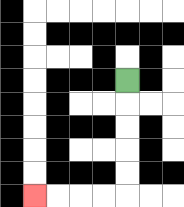{'start': '[5, 3]', 'end': '[1, 8]', 'path_directions': 'D,D,D,D,D,L,L,L,L', 'path_coordinates': '[[5, 3], [5, 4], [5, 5], [5, 6], [5, 7], [5, 8], [4, 8], [3, 8], [2, 8], [1, 8]]'}